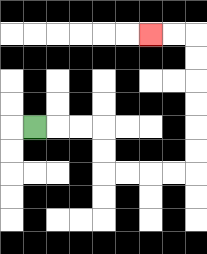{'start': '[1, 5]', 'end': '[6, 1]', 'path_directions': 'R,R,R,D,D,R,R,R,R,U,U,U,U,U,U,L,L', 'path_coordinates': '[[1, 5], [2, 5], [3, 5], [4, 5], [4, 6], [4, 7], [5, 7], [6, 7], [7, 7], [8, 7], [8, 6], [8, 5], [8, 4], [8, 3], [8, 2], [8, 1], [7, 1], [6, 1]]'}